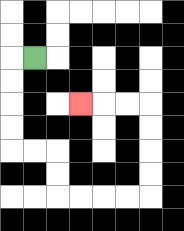{'start': '[1, 2]', 'end': '[3, 4]', 'path_directions': 'L,D,D,D,D,R,R,D,D,R,R,R,R,U,U,U,U,L,L,L', 'path_coordinates': '[[1, 2], [0, 2], [0, 3], [0, 4], [0, 5], [0, 6], [1, 6], [2, 6], [2, 7], [2, 8], [3, 8], [4, 8], [5, 8], [6, 8], [6, 7], [6, 6], [6, 5], [6, 4], [5, 4], [4, 4], [3, 4]]'}